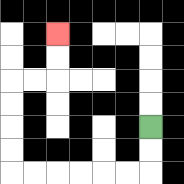{'start': '[6, 5]', 'end': '[2, 1]', 'path_directions': 'D,D,L,L,L,L,L,L,U,U,U,U,R,R,U,U', 'path_coordinates': '[[6, 5], [6, 6], [6, 7], [5, 7], [4, 7], [3, 7], [2, 7], [1, 7], [0, 7], [0, 6], [0, 5], [0, 4], [0, 3], [1, 3], [2, 3], [2, 2], [2, 1]]'}